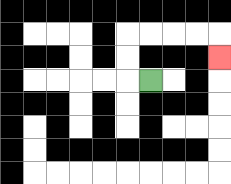{'start': '[6, 3]', 'end': '[9, 2]', 'path_directions': 'L,U,U,R,R,R,R,D', 'path_coordinates': '[[6, 3], [5, 3], [5, 2], [5, 1], [6, 1], [7, 1], [8, 1], [9, 1], [9, 2]]'}